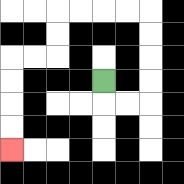{'start': '[4, 3]', 'end': '[0, 6]', 'path_directions': 'D,R,R,U,U,U,U,L,L,L,L,D,D,L,L,D,D,D,D', 'path_coordinates': '[[4, 3], [4, 4], [5, 4], [6, 4], [6, 3], [6, 2], [6, 1], [6, 0], [5, 0], [4, 0], [3, 0], [2, 0], [2, 1], [2, 2], [1, 2], [0, 2], [0, 3], [0, 4], [0, 5], [0, 6]]'}